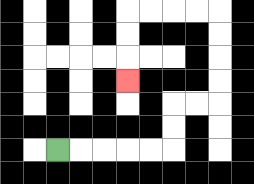{'start': '[2, 6]', 'end': '[5, 3]', 'path_directions': 'R,R,R,R,R,U,U,R,R,U,U,U,U,L,L,L,L,D,D,D', 'path_coordinates': '[[2, 6], [3, 6], [4, 6], [5, 6], [6, 6], [7, 6], [7, 5], [7, 4], [8, 4], [9, 4], [9, 3], [9, 2], [9, 1], [9, 0], [8, 0], [7, 0], [6, 0], [5, 0], [5, 1], [5, 2], [5, 3]]'}